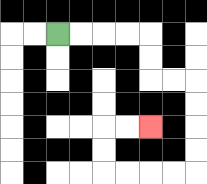{'start': '[2, 1]', 'end': '[6, 5]', 'path_directions': 'R,R,R,R,D,D,R,R,D,D,D,D,L,L,L,L,U,U,R,R', 'path_coordinates': '[[2, 1], [3, 1], [4, 1], [5, 1], [6, 1], [6, 2], [6, 3], [7, 3], [8, 3], [8, 4], [8, 5], [8, 6], [8, 7], [7, 7], [6, 7], [5, 7], [4, 7], [4, 6], [4, 5], [5, 5], [6, 5]]'}